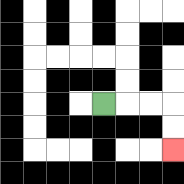{'start': '[4, 4]', 'end': '[7, 6]', 'path_directions': 'R,R,R,D,D', 'path_coordinates': '[[4, 4], [5, 4], [6, 4], [7, 4], [7, 5], [7, 6]]'}